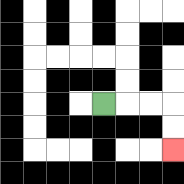{'start': '[4, 4]', 'end': '[7, 6]', 'path_directions': 'R,R,R,D,D', 'path_coordinates': '[[4, 4], [5, 4], [6, 4], [7, 4], [7, 5], [7, 6]]'}